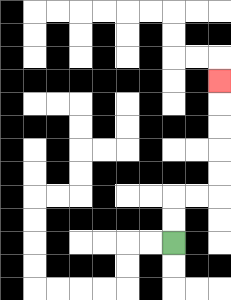{'start': '[7, 10]', 'end': '[9, 3]', 'path_directions': 'U,U,R,R,U,U,U,U,U', 'path_coordinates': '[[7, 10], [7, 9], [7, 8], [8, 8], [9, 8], [9, 7], [9, 6], [9, 5], [9, 4], [9, 3]]'}